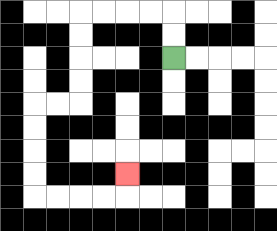{'start': '[7, 2]', 'end': '[5, 7]', 'path_directions': 'U,U,L,L,L,L,D,D,D,D,L,L,D,D,D,D,R,R,R,R,U', 'path_coordinates': '[[7, 2], [7, 1], [7, 0], [6, 0], [5, 0], [4, 0], [3, 0], [3, 1], [3, 2], [3, 3], [3, 4], [2, 4], [1, 4], [1, 5], [1, 6], [1, 7], [1, 8], [2, 8], [3, 8], [4, 8], [5, 8], [5, 7]]'}